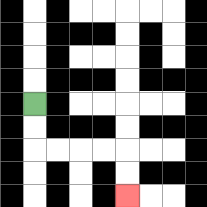{'start': '[1, 4]', 'end': '[5, 8]', 'path_directions': 'D,D,R,R,R,R,D,D', 'path_coordinates': '[[1, 4], [1, 5], [1, 6], [2, 6], [3, 6], [4, 6], [5, 6], [5, 7], [5, 8]]'}